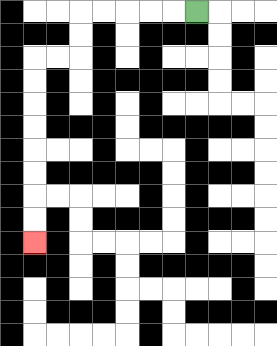{'start': '[8, 0]', 'end': '[1, 10]', 'path_directions': 'L,L,L,L,L,D,D,L,L,D,D,D,D,D,D,D,D', 'path_coordinates': '[[8, 0], [7, 0], [6, 0], [5, 0], [4, 0], [3, 0], [3, 1], [3, 2], [2, 2], [1, 2], [1, 3], [1, 4], [1, 5], [1, 6], [1, 7], [1, 8], [1, 9], [1, 10]]'}